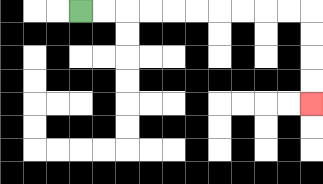{'start': '[3, 0]', 'end': '[13, 4]', 'path_directions': 'R,R,R,R,R,R,R,R,R,R,D,D,D,D', 'path_coordinates': '[[3, 0], [4, 0], [5, 0], [6, 0], [7, 0], [8, 0], [9, 0], [10, 0], [11, 0], [12, 0], [13, 0], [13, 1], [13, 2], [13, 3], [13, 4]]'}